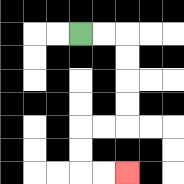{'start': '[3, 1]', 'end': '[5, 7]', 'path_directions': 'R,R,D,D,D,D,L,L,D,D,R,R', 'path_coordinates': '[[3, 1], [4, 1], [5, 1], [5, 2], [5, 3], [5, 4], [5, 5], [4, 5], [3, 5], [3, 6], [3, 7], [4, 7], [5, 7]]'}